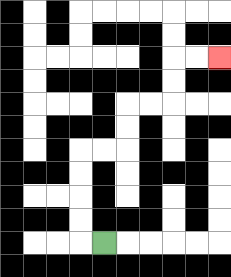{'start': '[4, 10]', 'end': '[9, 2]', 'path_directions': 'L,U,U,U,U,R,R,U,U,R,R,U,U,R,R', 'path_coordinates': '[[4, 10], [3, 10], [3, 9], [3, 8], [3, 7], [3, 6], [4, 6], [5, 6], [5, 5], [5, 4], [6, 4], [7, 4], [7, 3], [7, 2], [8, 2], [9, 2]]'}